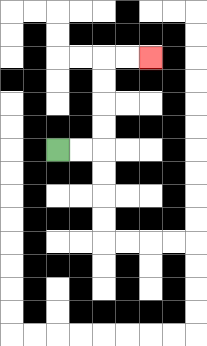{'start': '[2, 6]', 'end': '[6, 2]', 'path_directions': 'R,R,U,U,U,U,R,R', 'path_coordinates': '[[2, 6], [3, 6], [4, 6], [4, 5], [4, 4], [4, 3], [4, 2], [5, 2], [6, 2]]'}